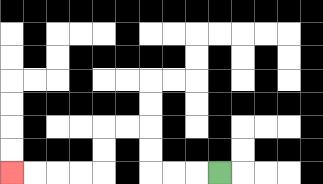{'start': '[9, 7]', 'end': '[0, 7]', 'path_directions': 'L,L,L,U,U,L,L,D,D,L,L,L,L', 'path_coordinates': '[[9, 7], [8, 7], [7, 7], [6, 7], [6, 6], [6, 5], [5, 5], [4, 5], [4, 6], [4, 7], [3, 7], [2, 7], [1, 7], [0, 7]]'}